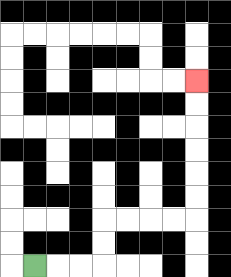{'start': '[1, 11]', 'end': '[8, 3]', 'path_directions': 'R,R,R,U,U,R,R,R,R,U,U,U,U,U,U', 'path_coordinates': '[[1, 11], [2, 11], [3, 11], [4, 11], [4, 10], [4, 9], [5, 9], [6, 9], [7, 9], [8, 9], [8, 8], [8, 7], [8, 6], [8, 5], [8, 4], [8, 3]]'}